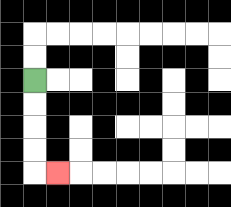{'start': '[1, 3]', 'end': '[2, 7]', 'path_directions': 'D,D,D,D,R', 'path_coordinates': '[[1, 3], [1, 4], [1, 5], [1, 6], [1, 7], [2, 7]]'}